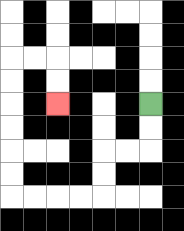{'start': '[6, 4]', 'end': '[2, 4]', 'path_directions': 'D,D,L,L,D,D,L,L,L,L,U,U,U,U,U,U,R,R,D,D', 'path_coordinates': '[[6, 4], [6, 5], [6, 6], [5, 6], [4, 6], [4, 7], [4, 8], [3, 8], [2, 8], [1, 8], [0, 8], [0, 7], [0, 6], [0, 5], [0, 4], [0, 3], [0, 2], [1, 2], [2, 2], [2, 3], [2, 4]]'}